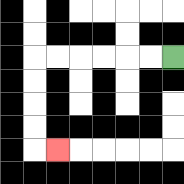{'start': '[7, 2]', 'end': '[2, 6]', 'path_directions': 'L,L,L,L,L,L,D,D,D,D,R', 'path_coordinates': '[[7, 2], [6, 2], [5, 2], [4, 2], [3, 2], [2, 2], [1, 2], [1, 3], [1, 4], [1, 5], [1, 6], [2, 6]]'}